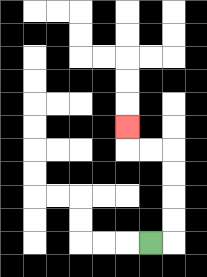{'start': '[6, 10]', 'end': '[5, 5]', 'path_directions': 'R,U,U,U,U,L,L,U', 'path_coordinates': '[[6, 10], [7, 10], [7, 9], [7, 8], [7, 7], [7, 6], [6, 6], [5, 6], [5, 5]]'}